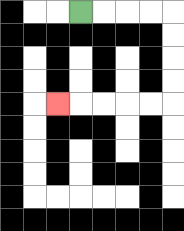{'start': '[3, 0]', 'end': '[2, 4]', 'path_directions': 'R,R,R,R,D,D,D,D,L,L,L,L,L', 'path_coordinates': '[[3, 0], [4, 0], [5, 0], [6, 0], [7, 0], [7, 1], [7, 2], [7, 3], [7, 4], [6, 4], [5, 4], [4, 4], [3, 4], [2, 4]]'}